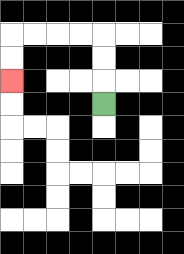{'start': '[4, 4]', 'end': '[0, 3]', 'path_directions': 'U,U,U,L,L,L,L,D,D', 'path_coordinates': '[[4, 4], [4, 3], [4, 2], [4, 1], [3, 1], [2, 1], [1, 1], [0, 1], [0, 2], [0, 3]]'}